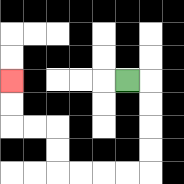{'start': '[5, 3]', 'end': '[0, 3]', 'path_directions': 'R,D,D,D,D,L,L,L,L,U,U,L,L,U,U', 'path_coordinates': '[[5, 3], [6, 3], [6, 4], [6, 5], [6, 6], [6, 7], [5, 7], [4, 7], [3, 7], [2, 7], [2, 6], [2, 5], [1, 5], [0, 5], [0, 4], [0, 3]]'}